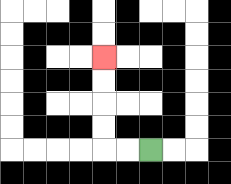{'start': '[6, 6]', 'end': '[4, 2]', 'path_directions': 'L,L,U,U,U,U', 'path_coordinates': '[[6, 6], [5, 6], [4, 6], [4, 5], [4, 4], [4, 3], [4, 2]]'}